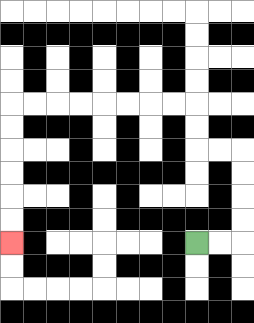{'start': '[8, 10]', 'end': '[0, 10]', 'path_directions': 'R,R,U,U,U,U,L,L,U,U,L,L,L,L,L,L,L,L,D,D,D,D,D,D', 'path_coordinates': '[[8, 10], [9, 10], [10, 10], [10, 9], [10, 8], [10, 7], [10, 6], [9, 6], [8, 6], [8, 5], [8, 4], [7, 4], [6, 4], [5, 4], [4, 4], [3, 4], [2, 4], [1, 4], [0, 4], [0, 5], [0, 6], [0, 7], [0, 8], [0, 9], [0, 10]]'}